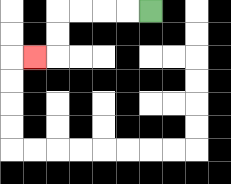{'start': '[6, 0]', 'end': '[1, 2]', 'path_directions': 'L,L,L,L,D,D,L', 'path_coordinates': '[[6, 0], [5, 0], [4, 0], [3, 0], [2, 0], [2, 1], [2, 2], [1, 2]]'}